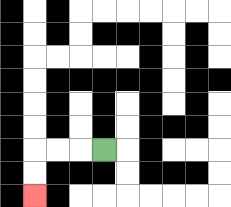{'start': '[4, 6]', 'end': '[1, 8]', 'path_directions': 'L,L,L,D,D', 'path_coordinates': '[[4, 6], [3, 6], [2, 6], [1, 6], [1, 7], [1, 8]]'}